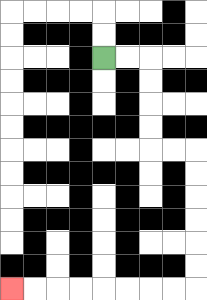{'start': '[4, 2]', 'end': '[0, 12]', 'path_directions': 'R,R,D,D,D,D,R,R,D,D,D,D,D,D,L,L,L,L,L,L,L,L', 'path_coordinates': '[[4, 2], [5, 2], [6, 2], [6, 3], [6, 4], [6, 5], [6, 6], [7, 6], [8, 6], [8, 7], [8, 8], [8, 9], [8, 10], [8, 11], [8, 12], [7, 12], [6, 12], [5, 12], [4, 12], [3, 12], [2, 12], [1, 12], [0, 12]]'}